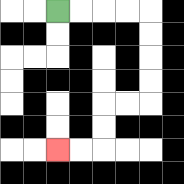{'start': '[2, 0]', 'end': '[2, 6]', 'path_directions': 'R,R,R,R,D,D,D,D,L,L,D,D,L,L', 'path_coordinates': '[[2, 0], [3, 0], [4, 0], [5, 0], [6, 0], [6, 1], [6, 2], [6, 3], [6, 4], [5, 4], [4, 4], [4, 5], [4, 6], [3, 6], [2, 6]]'}